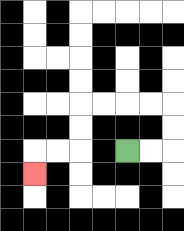{'start': '[5, 6]', 'end': '[1, 7]', 'path_directions': 'R,R,U,U,L,L,L,L,D,D,L,L,D', 'path_coordinates': '[[5, 6], [6, 6], [7, 6], [7, 5], [7, 4], [6, 4], [5, 4], [4, 4], [3, 4], [3, 5], [3, 6], [2, 6], [1, 6], [1, 7]]'}